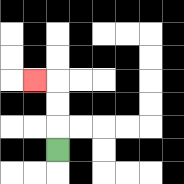{'start': '[2, 6]', 'end': '[1, 3]', 'path_directions': 'U,U,U,L', 'path_coordinates': '[[2, 6], [2, 5], [2, 4], [2, 3], [1, 3]]'}